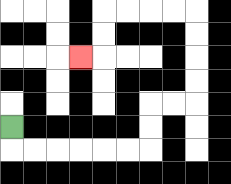{'start': '[0, 5]', 'end': '[3, 2]', 'path_directions': 'D,R,R,R,R,R,R,U,U,R,R,U,U,U,U,L,L,L,L,D,D,L', 'path_coordinates': '[[0, 5], [0, 6], [1, 6], [2, 6], [3, 6], [4, 6], [5, 6], [6, 6], [6, 5], [6, 4], [7, 4], [8, 4], [8, 3], [8, 2], [8, 1], [8, 0], [7, 0], [6, 0], [5, 0], [4, 0], [4, 1], [4, 2], [3, 2]]'}